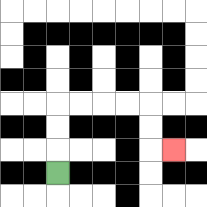{'start': '[2, 7]', 'end': '[7, 6]', 'path_directions': 'U,U,U,R,R,R,R,D,D,R', 'path_coordinates': '[[2, 7], [2, 6], [2, 5], [2, 4], [3, 4], [4, 4], [5, 4], [6, 4], [6, 5], [6, 6], [7, 6]]'}